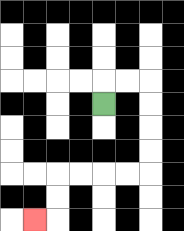{'start': '[4, 4]', 'end': '[1, 9]', 'path_directions': 'U,R,R,D,D,D,D,L,L,L,L,D,D,L', 'path_coordinates': '[[4, 4], [4, 3], [5, 3], [6, 3], [6, 4], [6, 5], [6, 6], [6, 7], [5, 7], [4, 7], [3, 7], [2, 7], [2, 8], [2, 9], [1, 9]]'}